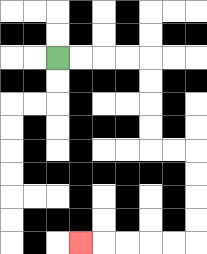{'start': '[2, 2]', 'end': '[3, 10]', 'path_directions': 'R,R,R,R,D,D,D,D,R,R,D,D,D,D,L,L,L,L,L', 'path_coordinates': '[[2, 2], [3, 2], [4, 2], [5, 2], [6, 2], [6, 3], [6, 4], [6, 5], [6, 6], [7, 6], [8, 6], [8, 7], [8, 8], [8, 9], [8, 10], [7, 10], [6, 10], [5, 10], [4, 10], [3, 10]]'}